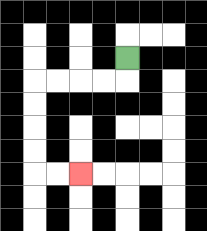{'start': '[5, 2]', 'end': '[3, 7]', 'path_directions': 'D,L,L,L,L,D,D,D,D,R,R', 'path_coordinates': '[[5, 2], [5, 3], [4, 3], [3, 3], [2, 3], [1, 3], [1, 4], [1, 5], [1, 6], [1, 7], [2, 7], [3, 7]]'}